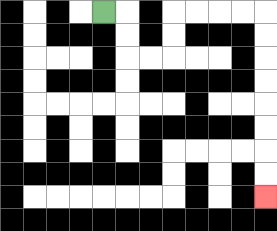{'start': '[4, 0]', 'end': '[11, 8]', 'path_directions': 'R,D,D,R,R,U,U,R,R,R,R,D,D,D,D,D,D,D,D', 'path_coordinates': '[[4, 0], [5, 0], [5, 1], [5, 2], [6, 2], [7, 2], [7, 1], [7, 0], [8, 0], [9, 0], [10, 0], [11, 0], [11, 1], [11, 2], [11, 3], [11, 4], [11, 5], [11, 6], [11, 7], [11, 8]]'}